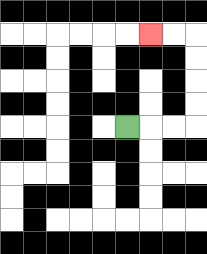{'start': '[5, 5]', 'end': '[6, 1]', 'path_directions': 'R,R,R,U,U,U,U,L,L', 'path_coordinates': '[[5, 5], [6, 5], [7, 5], [8, 5], [8, 4], [8, 3], [8, 2], [8, 1], [7, 1], [6, 1]]'}